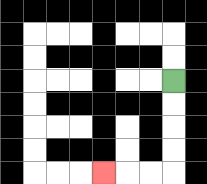{'start': '[7, 3]', 'end': '[4, 7]', 'path_directions': 'D,D,D,D,L,L,L', 'path_coordinates': '[[7, 3], [7, 4], [7, 5], [7, 6], [7, 7], [6, 7], [5, 7], [4, 7]]'}